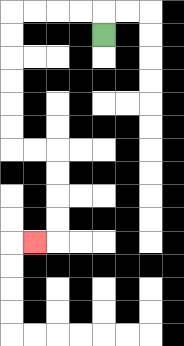{'start': '[4, 1]', 'end': '[1, 10]', 'path_directions': 'U,L,L,L,L,D,D,D,D,D,D,R,R,D,D,D,D,L', 'path_coordinates': '[[4, 1], [4, 0], [3, 0], [2, 0], [1, 0], [0, 0], [0, 1], [0, 2], [0, 3], [0, 4], [0, 5], [0, 6], [1, 6], [2, 6], [2, 7], [2, 8], [2, 9], [2, 10], [1, 10]]'}